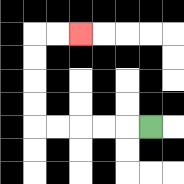{'start': '[6, 5]', 'end': '[3, 1]', 'path_directions': 'L,L,L,L,L,U,U,U,U,R,R', 'path_coordinates': '[[6, 5], [5, 5], [4, 5], [3, 5], [2, 5], [1, 5], [1, 4], [1, 3], [1, 2], [1, 1], [2, 1], [3, 1]]'}